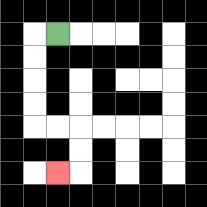{'start': '[2, 1]', 'end': '[2, 7]', 'path_directions': 'L,D,D,D,D,R,R,D,D,L', 'path_coordinates': '[[2, 1], [1, 1], [1, 2], [1, 3], [1, 4], [1, 5], [2, 5], [3, 5], [3, 6], [3, 7], [2, 7]]'}